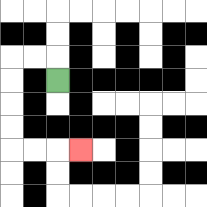{'start': '[2, 3]', 'end': '[3, 6]', 'path_directions': 'U,L,L,D,D,D,D,R,R,R', 'path_coordinates': '[[2, 3], [2, 2], [1, 2], [0, 2], [0, 3], [0, 4], [0, 5], [0, 6], [1, 6], [2, 6], [3, 6]]'}